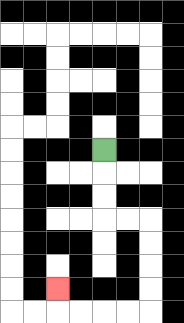{'start': '[4, 6]', 'end': '[2, 12]', 'path_directions': 'D,D,D,R,R,D,D,D,D,L,L,L,L,U', 'path_coordinates': '[[4, 6], [4, 7], [4, 8], [4, 9], [5, 9], [6, 9], [6, 10], [6, 11], [6, 12], [6, 13], [5, 13], [4, 13], [3, 13], [2, 13], [2, 12]]'}